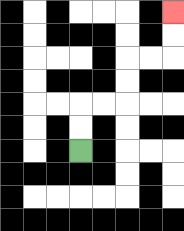{'start': '[3, 6]', 'end': '[7, 0]', 'path_directions': 'U,U,R,R,U,U,R,R,U,U', 'path_coordinates': '[[3, 6], [3, 5], [3, 4], [4, 4], [5, 4], [5, 3], [5, 2], [6, 2], [7, 2], [7, 1], [7, 0]]'}